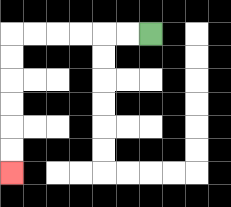{'start': '[6, 1]', 'end': '[0, 7]', 'path_directions': 'L,L,L,L,L,L,D,D,D,D,D,D', 'path_coordinates': '[[6, 1], [5, 1], [4, 1], [3, 1], [2, 1], [1, 1], [0, 1], [0, 2], [0, 3], [0, 4], [0, 5], [0, 6], [0, 7]]'}